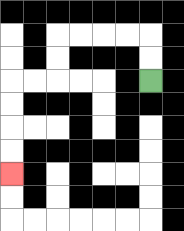{'start': '[6, 3]', 'end': '[0, 7]', 'path_directions': 'U,U,L,L,L,L,D,D,L,L,D,D,D,D', 'path_coordinates': '[[6, 3], [6, 2], [6, 1], [5, 1], [4, 1], [3, 1], [2, 1], [2, 2], [2, 3], [1, 3], [0, 3], [0, 4], [0, 5], [0, 6], [0, 7]]'}